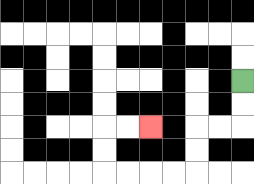{'start': '[10, 3]', 'end': '[6, 5]', 'path_directions': 'D,D,L,L,D,D,L,L,L,L,U,U,R,R', 'path_coordinates': '[[10, 3], [10, 4], [10, 5], [9, 5], [8, 5], [8, 6], [8, 7], [7, 7], [6, 7], [5, 7], [4, 7], [4, 6], [4, 5], [5, 5], [6, 5]]'}